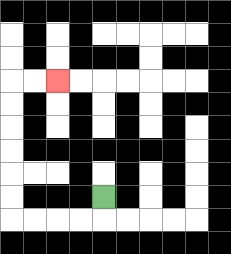{'start': '[4, 8]', 'end': '[2, 3]', 'path_directions': 'D,L,L,L,L,U,U,U,U,U,U,R,R', 'path_coordinates': '[[4, 8], [4, 9], [3, 9], [2, 9], [1, 9], [0, 9], [0, 8], [0, 7], [0, 6], [0, 5], [0, 4], [0, 3], [1, 3], [2, 3]]'}